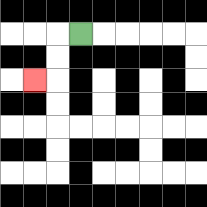{'start': '[3, 1]', 'end': '[1, 3]', 'path_directions': 'L,D,D,L', 'path_coordinates': '[[3, 1], [2, 1], [2, 2], [2, 3], [1, 3]]'}